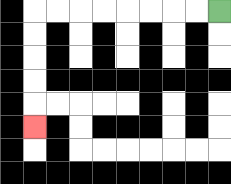{'start': '[9, 0]', 'end': '[1, 5]', 'path_directions': 'L,L,L,L,L,L,L,L,D,D,D,D,D', 'path_coordinates': '[[9, 0], [8, 0], [7, 0], [6, 0], [5, 0], [4, 0], [3, 0], [2, 0], [1, 0], [1, 1], [1, 2], [1, 3], [1, 4], [1, 5]]'}